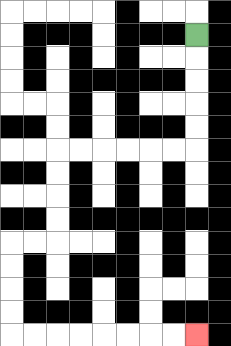{'start': '[8, 1]', 'end': '[8, 14]', 'path_directions': 'D,D,D,D,D,L,L,L,L,L,L,D,D,D,D,L,L,D,D,D,D,R,R,R,R,R,R,R,R', 'path_coordinates': '[[8, 1], [8, 2], [8, 3], [8, 4], [8, 5], [8, 6], [7, 6], [6, 6], [5, 6], [4, 6], [3, 6], [2, 6], [2, 7], [2, 8], [2, 9], [2, 10], [1, 10], [0, 10], [0, 11], [0, 12], [0, 13], [0, 14], [1, 14], [2, 14], [3, 14], [4, 14], [5, 14], [6, 14], [7, 14], [8, 14]]'}